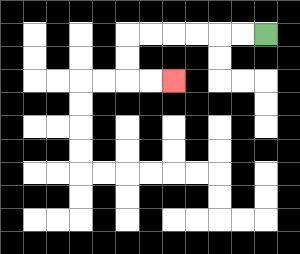{'start': '[11, 1]', 'end': '[7, 3]', 'path_directions': 'L,L,L,L,L,L,D,D,R,R', 'path_coordinates': '[[11, 1], [10, 1], [9, 1], [8, 1], [7, 1], [6, 1], [5, 1], [5, 2], [5, 3], [6, 3], [7, 3]]'}